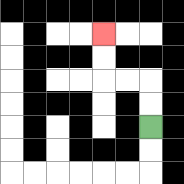{'start': '[6, 5]', 'end': '[4, 1]', 'path_directions': 'U,U,L,L,U,U', 'path_coordinates': '[[6, 5], [6, 4], [6, 3], [5, 3], [4, 3], [4, 2], [4, 1]]'}